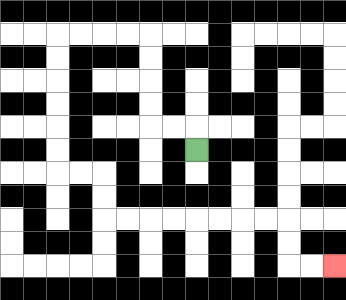{'start': '[8, 6]', 'end': '[14, 11]', 'path_directions': 'U,L,L,U,U,U,U,L,L,L,L,D,D,D,D,D,D,R,R,D,D,R,R,R,R,R,R,R,R,D,D,R,R', 'path_coordinates': '[[8, 6], [8, 5], [7, 5], [6, 5], [6, 4], [6, 3], [6, 2], [6, 1], [5, 1], [4, 1], [3, 1], [2, 1], [2, 2], [2, 3], [2, 4], [2, 5], [2, 6], [2, 7], [3, 7], [4, 7], [4, 8], [4, 9], [5, 9], [6, 9], [7, 9], [8, 9], [9, 9], [10, 9], [11, 9], [12, 9], [12, 10], [12, 11], [13, 11], [14, 11]]'}